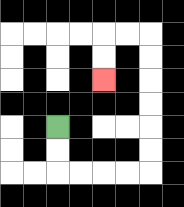{'start': '[2, 5]', 'end': '[4, 3]', 'path_directions': 'D,D,R,R,R,R,U,U,U,U,U,U,L,L,D,D', 'path_coordinates': '[[2, 5], [2, 6], [2, 7], [3, 7], [4, 7], [5, 7], [6, 7], [6, 6], [6, 5], [6, 4], [6, 3], [6, 2], [6, 1], [5, 1], [4, 1], [4, 2], [4, 3]]'}